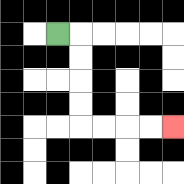{'start': '[2, 1]', 'end': '[7, 5]', 'path_directions': 'R,D,D,D,D,R,R,R,R', 'path_coordinates': '[[2, 1], [3, 1], [3, 2], [3, 3], [3, 4], [3, 5], [4, 5], [5, 5], [6, 5], [7, 5]]'}